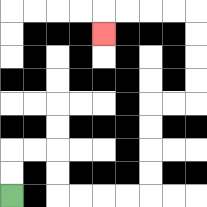{'start': '[0, 8]', 'end': '[4, 1]', 'path_directions': 'U,U,R,R,D,D,R,R,R,R,U,U,U,U,R,R,U,U,U,U,L,L,L,L,D', 'path_coordinates': '[[0, 8], [0, 7], [0, 6], [1, 6], [2, 6], [2, 7], [2, 8], [3, 8], [4, 8], [5, 8], [6, 8], [6, 7], [6, 6], [6, 5], [6, 4], [7, 4], [8, 4], [8, 3], [8, 2], [8, 1], [8, 0], [7, 0], [6, 0], [5, 0], [4, 0], [4, 1]]'}